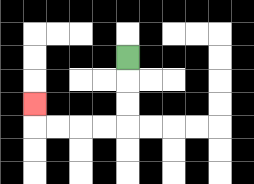{'start': '[5, 2]', 'end': '[1, 4]', 'path_directions': 'D,D,D,L,L,L,L,U', 'path_coordinates': '[[5, 2], [5, 3], [5, 4], [5, 5], [4, 5], [3, 5], [2, 5], [1, 5], [1, 4]]'}